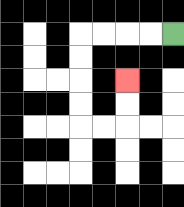{'start': '[7, 1]', 'end': '[5, 3]', 'path_directions': 'L,L,L,L,D,D,D,D,R,R,U,U', 'path_coordinates': '[[7, 1], [6, 1], [5, 1], [4, 1], [3, 1], [3, 2], [3, 3], [3, 4], [3, 5], [4, 5], [5, 5], [5, 4], [5, 3]]'}